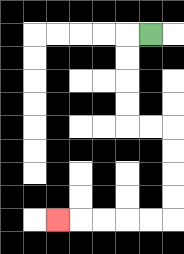{'start': '[6, 1]', 'end': '[2, 9]', 'path_directions': 'L,D,D,D,D,R,R,D,D,D,D,L,L,L,L,L', 'path_coordinates': '[[6, 1], [5, 1], [5, 2], [5, 3], [5, 4], [5, 5], [6, 5], [7, 5], [7, 6], [7, 7], [7, 8], [7, 9], [6, 9], [5, 9], [4, 9], [3, 9], [2, 9]]'}